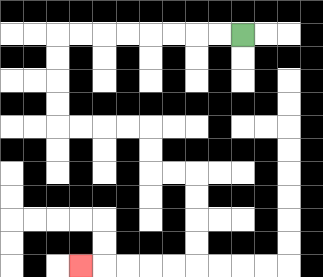{'start': '[10, 1]', 'end': '[3, 11]', 'path_directions': 'L,L,L,L,L,L,L,L,D,D,D,D,R,R,R,R,D,D,R,R,D,D,D,D,L,L,L,L,L', 'path_coordinates': '[[10, 1], [9, 1], [8, 1], [7, 1], [6, 1], [5, 1], [4, 1], [3, 1], [2, 1], [2, 2], [2, 3], [2, 4], [2, 5], [3, 5], [4, 5], [5, 5], [6, 5], [6, 6], [6, 7], [7, 7], [8, 7], [8, 8], [8, 9], [8, 10], [8, 11], [7, 11], [6, 11], [5, 11], [4, 11], [3, 11]]'}